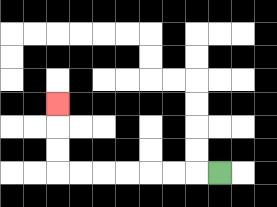{'start': '[9, 7]', 'end': '[2, 4]', 'path_directions': 'L,L,L,L,L,L,L,U,U,U', 'path_coordinates': '[[9, 7], [8, 7], [7, 7], [6, 7], [5, 7], [4, 7], [3, 7], [2, 7], [2, 6], [2, 5], [2, 4]]'}